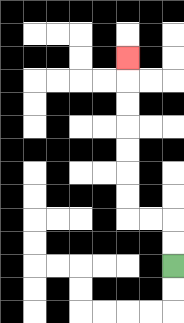{'start': '[7, 11]', 'end': '[5, 2]', 'path_directions': 'U,U,L,L,U,U,U,U,U,U,U', 'path_coordinates': '[[7, 11], [7, 10], [7, 9], [6, 9], [5, 9], [5, 8], [5, 7], [5, 6], [5, 5], [5, 4], [5, 3], [5, 2]]'}